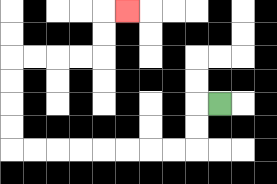{'start': '[9, 4]', 'end': '[5, 0]', 'path_directions': 'L,D,D,L,L,L,L,L,L,L,L,U,U,U,U,R,R,R,R,U,U,R', 'path_coordinates': '[[9, 4], [8, 4], [8, 5], [8, 6], [7, 6], [6, 6], [5, 6], [4, 6], [3, 6], [2, 6], [1, 6], [0, 6], [0, 5], [0, 4], [0, 3], [0, 2], [1, 2], [2, 2], [3, 2], [4, 2], [4, 1], [4, 0], [5, 0]]'}